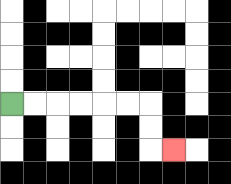{'start': '[0, 4]', 'end': '[7, 6]', 'path_directions': 'R,R,R,R,R,R,D,D,R', 'path_coordinates': '[[0, 4], [1, 4], [2, 4], [3, 4], [4, 4], [5, 4], [6, 4], [6, 5], [6, 6], [7, 6]]'}